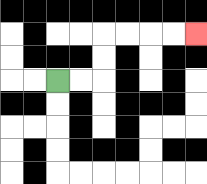{'start': '[2, 3]', 'end': '[8, 1]', 'path_directions': 'R,R,U,U,R,R,R,R', 'path_coordinates': '[[2, 3], [3, 3], [4, 3], [4, 2], [4, 1], [5, 1], [6, 1], [7, 1], [8, 1]]'}